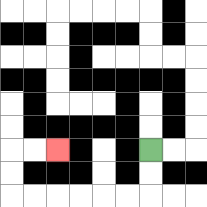{'start': '[6, 6]', 'end': '[2, 6]', 'path_directions': 'D,D,L,L,L,L,L,L,U,U,R,R', 'path_coordinates': '[[6, 6], [6, 7], [6, 8], [5, 8], [4, 8], [3, 8], [2, 8], [1, 8], [0, 8], [0, 7], [0, 6], [1, 6], [2, 6]]'}